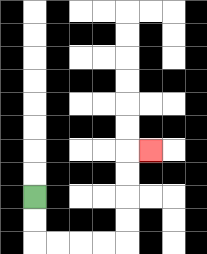{'start': '[1, 8]', 'end': '[6, 6]', 'path_directions': 'D,D,R,R,R,R,U,U,U,U,R', 'path_coordinates': '[[1, 8], [1, 9], [1, 10], [2, 10], [3, 10], [4, 10], [5, 10], [5, 9], [5, 8], [5, 7], [5, 6], [6, 6]]'}